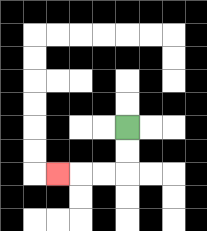{'start': '[5, 5]', 'end': '[2, 7]', 'path_directions': 'D,D,L,L,L', 'path_coordinates': '[[5, 5], [5, 6], [5, 7], [4, 7], [3, 7], [2, 7]]'}